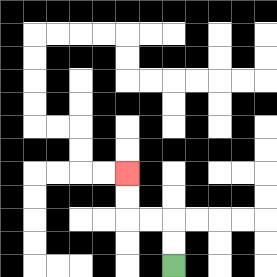{'start': '[7, 11]', 'end': '[5, 7]', 'path_directions': 'U,U,L,L,U,U', 'path_coordinates': '[[7, 11], [7, 10], [7, 9], [6, 9], [5, 9], [5, 8], [5, 7]]'}